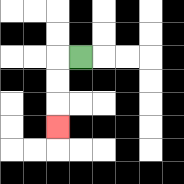{'start': '[3, 2]', 'end': '[2, 5]', 'path_directions': 'L,D,D,D', 'path_coordinates': '[[3, 2], [2, 2], [2, 3], [2, 4], [2, 5]]'}